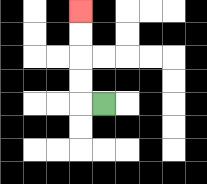{'start': '[4, 4]', 'end': '[3, 0]', 'path_directions': 'L,U,U,U,U', 'path_coordinates': '[[4, 4], [3, 4], [3, 3], [3, 2], [3, 1], [3, 0]]'}